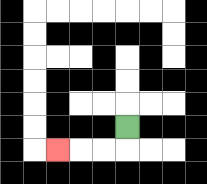{'start': '[5, 5]', 'end': '[2, 6]', 'path_directions': 'D,L,L,L', 'path_coordinates': '[[5, 5], [5, 6], [4, 6], [3, 6], [2, 6]]'}